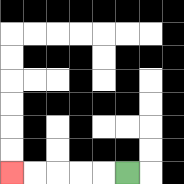{'start': '[5, 7]', 'end': '[0, 7]', 'path_directions': 'L,L,L,L,L', 'path_coordinates': '[[5, 7], [4, 7], [3, 7], [2, 7], [1, 7], [0, 7]]'}